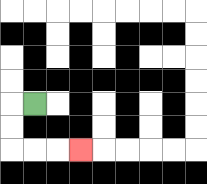{'start': '[1, 4]', 'end': '[3, 6]', 'path_directions': 'L,D,D,R,R,R', 'path_coordinates': '[[1, 4], [0, 4], [0, 5], [0, 6], [1, 6], [2, 6], [3, 6]]'}